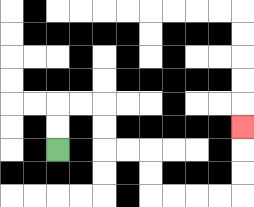{'start': '[2, 6]', 'end': '[10, 5]', 'path_directions': 'U,U,R,R,D,D,R,R,D,D,R,R,R,R,U,U,U', 'path_coordinates': '[[2, 6], [2, 5], [2, 4], [3, 4], [4, 4], [4, 5], [4, 6], [5, 6], [6, 6], [6, 7], [6, 8], [7, 8], [8, 8], [9, 8], [10, 8], [10, 7], [10, 6], [10, 5]]'}